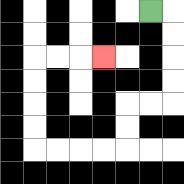{'start': '[6, 0]', 'end': '[4, 2]', 'path_directions': 'R,D,D,D,D,L,L,D,D,L,L,L,L,U,U,U,U,R,R,R', 'path_coordinates': '[[6, 0], [7, 0], [7, 1], [7, 2], [7, 3], [7, 4], [6, 4], [5, 4], [5, 5], [5, 6], [4, 6], [3, 6], [2, 6], [1, 6], [1, 5], [1, 4], [1, 3], [1, 2], [2, 2], [3, 2], [4, 2]]'}